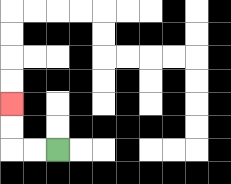{'start': '[2, 6]', 'end': '[0, 4]', 'path_directions': 'L,L,U,U', 'path_coordinates': '[[2, 6], [1, 6], [0, 6], [0, 5], [0, 4]]'}